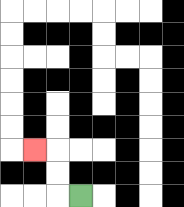{'start': '[3, 8]', 'end': '[1, 6]', 'path_directions': 'L,U,U,L', 'path_coordinates': '[[3, 8], [2, 8], [2, 7], [2, 6], [1, 6]]'}